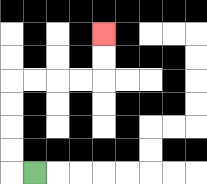{'start': '[1, 7]', 'end': '[4, 1]', 'path_directions': 'L,U,U,U,U,R,R,R,R,U,U', 'path_coordinates': '[[1, 7], [0, 7], [0, 6], [0, 5], [0, 4], [0, 3], [1, 3], [2, 3], [3, 3], [4, 3], [4, 2], [4, 1]]'}